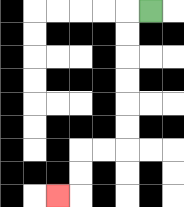{'start': '[6, 0]', 'end': '[2, 8]', 'path_directions': 'L,D,D,D,D,D,D,L,L,D,D,L', 'path_coordinates': '[[6, 0], [5, 0], [5, 1], [5, 2], [5, 3], [5, 4], [5, 5], [5, 6], [4, 6], [3, 6], [3, 7], [3, 8], [2, 8]]'}